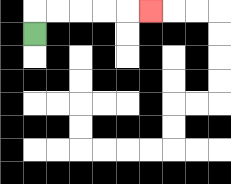{'start': '[1, 1]', 'end': '[6, 0]', 'path_directions': 'U,R,R,R,R,R', 'path_coordinates': '[[1, 1], [1, 0], [2, 0], [3, 0], [4, 0], [5, 0], [6, 0]]'}